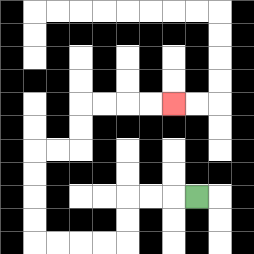{'start': '[8, 8]', 'end': '[7, 4]', 'path_directions': 'L,L,L,D,D,L,L,L,L,U,U,U,U,R,R,U,U,R,R,R,R', 'path_coordinates': '[[8, 8], [7, 8], [6, 8], [5, 8], [5, 9], [5, 10], [4, 10], [3, 10], [2, 10], [1, 10], [1, 9], [1, 8], [1, 7], [1, 6], [2, 6], [3, 6], [3, 5], [3, 4], [4, 4], [5, 4], [6, 4], [7, 4]]'}